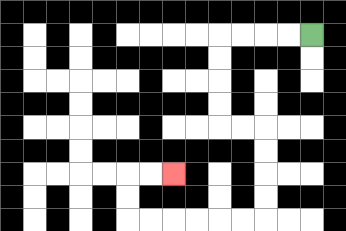{'start': '[13, 1]', 'end': '[7, 7]', 'path_directions': 'L,L,L,L,D,D,D,D,R,R,D,D,D,D,L,L,L,L,L,L,U,U,R,R', 'path_coordinates': '[[13, 1], [12, 1], [11, 1], [10, 1], [9, 1], [9, 2], [9, 3], [9, 4], [9, 5], [10, 5], [11, 5], [11, 6], [11, 7], [11, 8], [11, 9], [10, 9], [9, 9], [8, 9], [7, 9], [6, 9], [5, 9], [5, 8], [5, 7], [6, 7], [7, 7]]'}